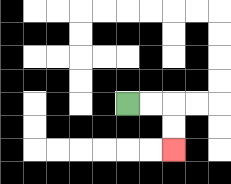{'start': '[5, 4]', 'end': '[7, 6]', 'path_directions': 'R,R,D,D', 'path_coordinates': '[[5, 4], [6, 4], [7, 4], [7, 5], [7, 6]]'}